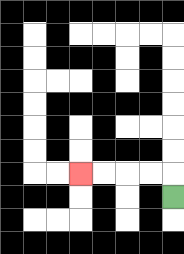{'start': '[7, 8]', 'end': '[3, 7]', 'path_directions': 'U,L,L,L,L', 'path_coordinates': '[[7, 8], [7, 7], [6, 7], [5, 7], [4, 7], [3, 7]]'}